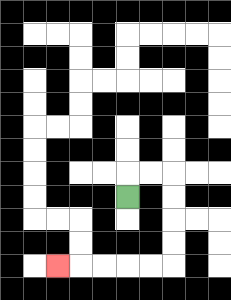{'start': '[5, 8]', 'end': '[2, 11]', 'path_directions': 'U,R,R,D,D,D,D,L,L,L,L,L', 'path_coordinates': '[[5, 8], [5, 7], [6, 7], [7, 7], [7, 8], [7, 9], [7, 10], [7, 11], [6, 11], [5, 11], [4, 11], [3, 11], [2, 11]]'}